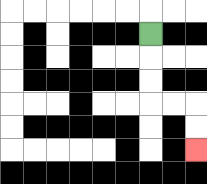{'start': '[6, 1]', 'end': '[8, 6]', 'path_directions': 'D,D,D,R,R,D,D', 'path_coordinates': '[[6, 1], [6, 2], [6, 3], [6, 4], [7, 4], [8, 4], [8, 5], [8, 6]]'}